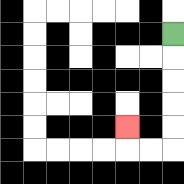{'start': '[7, 1]', 'end': '[5, 5]', 'path_directions': 'D,D,D,D,D,L,L,U', 'path_coordinates': '[[7, 1], [7, 2], [7, 3], [7, 4], [7, 5], [7, 6], [6, 6], [5, 6], [5, 5]]'}